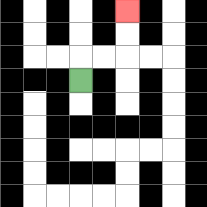{'start': '[3, 3]', 'end': '[5, 0]', 'path_directions': 'U,R,R,U,U', 'path_coordinates': '[[3, 3], [3, 2], [4, 2], [5, 2], [5, 1], [5, 0]]'}